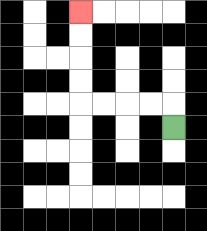{'start': '[7, 5]', 'end': '[3, 0]', 'path_directions': 'U,L,L,L,L,U,U,U,U', 'path_coordinates': '[[7, 5], [7, 4], [6, 4], [5, 4], [4, 4], [3, 4], [3, 3], [3, 2], [3, 1], [3, 0]]'}